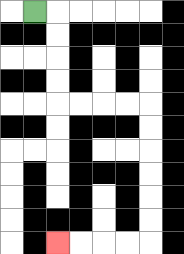{'start': '[1, 0]', 'end': '[2, 10]', 'path_directions': 'R,D,D,D,D,R,R,R,R,D,D,D,D,D,D,L,L,L,L', 'path_coordinates': '[[1, 0], [2, 0], [2, 1], [2, 2], [2, 3], [2, 4], [3, 4], [4, 4], [5, 4], [6, 4], [6, 5], [6, 6], [6, 7], [6, 8], [6, 9], [6, 10], [5, 10], [4, 10], [3, 10], [2, 10]]'}